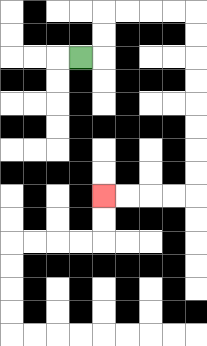{'start': '[3, 2]', 'end': '[4, 8]', 'path_directions': 'R,U,U,R,R,R,R,D,D,D,D,D,D,D,D,L,L,L,L', 'path_coordinates': '[[3, 2], [4, 2], [4, 1], [4, 0], [5, 0], [6, 0], [7, 0], [8, 0], [8, 1], [8, 2], [8, 3], [8, 4], [8, 5], [8, 6], [8, 7], [8, 8], [7, 8], [6, 8], [5, 8], [4, 8]]'}